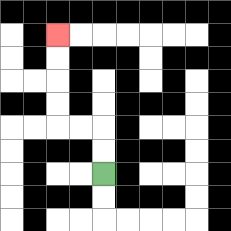{'start': '[4, 7]', 'end': '[2, 1]', 'path_directions': 'U,U,L,L,U,U,U,U', 'path_coordinates': '[[4, 7], [4, 6], [4, 5], [3, 5], [2, 5], [2, 4], [2, 3], [2, 2], [2, 1]]'}